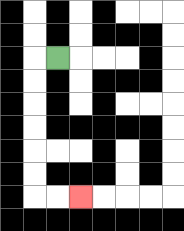{'start': '[2, 2]', 'end': '[3, 8]', 'path_directions': 'L,D,D,D,D,D,D,R,R', 'path_coordinates': '[[2, 2], [1, 2], [1, 3], [1, 4], [1, 5], [1, 6], [1, 7], [1, 8], [2, 8], [3, 8]]'}